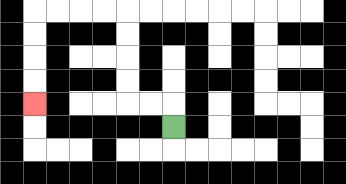{'start': '[7, 5]', 'end': '[1, 4]', 'path_directions': 'U,L,L,U,U,U,U,L,L,L,L,D,D,D,D', 'path_coordinates': '[[7, 5], [7, 4], [6, 4], [5, 4], [5, 3], [5, 2], [5, 1], [5, 0], [4, 0], [3, 0], [2, 0], [1, 0], [1, 1], [1, 2], [1, 3], [1, 4]]'}